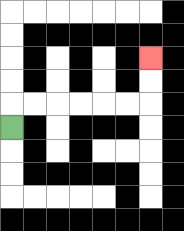{'start': '[0, 5]', 'end': '[6, 2]', 'path_directions': 'U,R,R,R,R,R,R,U,U', 'path_coordinates': '[[0, 5], [0, 4], [1, 4], [2, 4], [3, 4], [4, 4], [5, 4], [6, 4], [6, 3], [6, 2]]'}